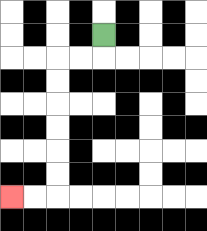{'start': '[4, 1]', 'end': '[0, 8]', 'path_directions': 'D,L,L,D,D,D,D,D,D,L,L', 'path_coordinates': '[[4, 1], [4, 2], [3, 2], [2, 2], [2, 3], [2, 4], [2, 5], [2, 6], [2, 7], [2, 8], [1, 8], [0, 8]]'}